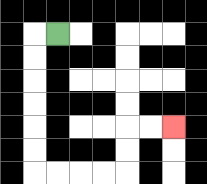{'start': '[2, 1]', 'end': '[7, 5]', 'path_directions': 'L,D,D,D,D,D,D,R,R,R,R,U,U,R,R', 'path_coordinates': '[[2, 1], [1, 1], [1, 2], [1, 3], [1, 4], [1, 5], [1, 6], [1, 7], [2, 7], [3, 7], [4, 7], [5, 7], [5, 6], [5, 5], [6, 5], [7, 5]]'}